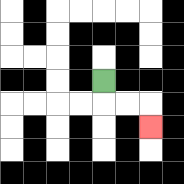{'start': '[4, 3]', 'end': '[6, 5]', 'path_directions': 'D,R,R,D', 'path_coordinates': '[[4, 3], [4, 4], [5, 4], [6, 4], [6, 5]]'}